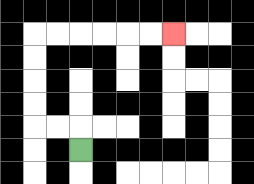{'start': '[3, 6]', 'end': '[7, 1]', 'path_directions': 'U,L,L,U,U,U,U,R,R,R,R,R,R', 'path_coordinates': '[[3, 6], [3, 5], [2, 5], [1, 5], [1, 4], [1, 3], [1, 2], [1, 1], [2, 1], [3, 1], [4, 1], [5, 1], [6, 1], [7, 1]]'}